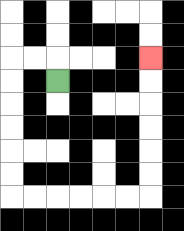{'start': '[2, 3]', 'end': '[6, 2]', 'path_directions': 'U,L,L,D,D,D,D,D,D,R,R,R,R,R,R,U,U,U,U,U,U', 'path_coordinates': '[[2, 3], [2, 2], [1, 2], [0, 2], [0, 3], [0, 4], [0, 5], [0, 6], [0, 7], [0, 8], [1, 8], [2, 8], [3, 8], [4, 8], [5, 8], [6, 8], [6, 7], [6, 6], [6, 5], [6, 4], [6, 3], [6, 2]]'}